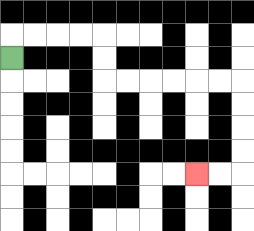{'start': '[0, 2]', 'end': '[8, 7]', 'path_directions': 'U,R,R,R,R,D,D,R,R,R,R,R,R,D,D,D,D,L,L', 'path_coordinates': '[[0, 2], [0, 1], [1, 1], [2, 1], [3, 1], [4, 1], [4, 2], [4, 3], [5, 3], [6, 3], [7, 3], [8, 3], [9, 3], [10, 3], [10, 4], [10, 5], [10, 6], [10, 7], [9, 7], [8, 7]]'}